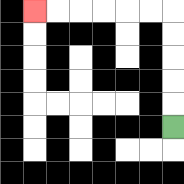{'start': '[7, 5]', 'end': '[1, 0]', 'path_directions': 'U,U,U,U,U,L,L,L,L,L,L', 'path_coordinates': '[[7, 5], [7, 4], [7, 3], [7, 2], [7, 1], [7, 0], [6, 0], [5, 0], [4, 0], [3, 0], [2, 0], [1, 0]]'}